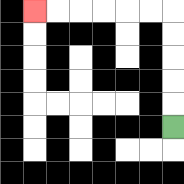{'start': '[7, 5]', 'end': '[1, 0]', 'path_directions': 'U,U,U,U,U,L,L,L,L,L,L', 'path_coordinates': '[[7, 5], [7, 4], [7, 3], [7, 2], [7, 1], [7, 0], [6, 0], [5, 0], [4, 0], [3, 0], [2, 0], [1, 0]]'}